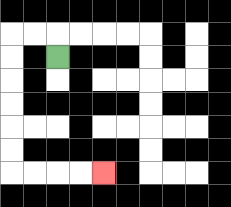{'start': '[2, 2]', 'end': '[4, 7]', 'path_directions': 'U,L,L,D,D,D,D,D,D,R,R,R,R', 'path_coordinates': '[[2, 2], [2, 1], [1, 1], [0, 1], [0, 2], [0, 3], [0, 4], [0, 5], [0, 6], [0, 7], [1, 7], [2, 7], [3, 7], [4, 7]]'}